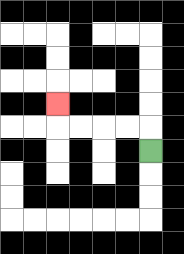{'start': '[6, 6]', 'end': '[2, 4]', 'path_directions': 'U,L,L,L,L,U', 'path_coordinates': '[[6, 6], [6, 5], [5, 5], [4, 5], [3, 5], [2, 5], [2, 4]]'}